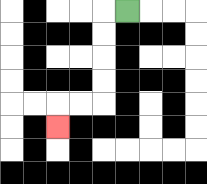{'start': '[5, 0]', 'end': '[2, 5]', 'path_directions': 'L,D,D,D,D,L,L,D', 'path_coordinates': '[[5, 0], [4, 0], [4, 1], [4, 2], [4, 3], [4, 4], [3, 4], [2, 4], [2, 5]]'}